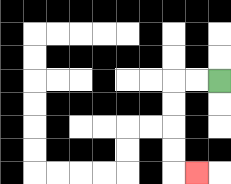{'start': '[9, 3]', 'end': '[8, 7]', 'path_directions': 'L,L,D,D,D,D,R', 'path_coordinates': '[[9, 3], [8, 3], [7, 3], [7, 4], [7, 5], [7, 6], [7, 7], [8, 7]]'}